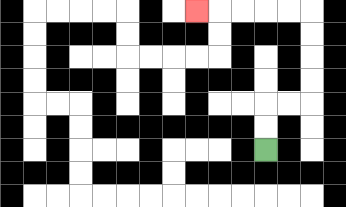{'start': '[11, 6]', 'end': '[8, 0]', 'path_directions': 'U,U,R,R,U,U,U,U,L,L,L,L,L', 'path_coordinates': '[[11, 6], [11, 5], [11, 4], [12, 4], [13, 4], [13, 3], [13, 2], [13, 1], [13, 0], [12, 0], [11, 0], [10, 0], [9, 0], [8, 0]]'}